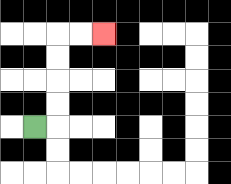{'start': '[1, 5]', 'end': '[4, 1]', 'path_directions': 'R,U,U,U,U,R,R', 'path_coordinates': '[[1, 5], [2, 5], [2, 4], [2, 3], [2, 2], [2, 1], [3, 1], [4, 1]]'}